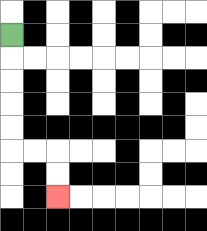{'start': '[0, 1]', 'end': '[2, 8]', 'path_directions': 'D,D,D,D,D,R,R,D,D', 'path_coordinates': '[[0, 1], [0, 2], [0, 3], [0, 4], [0, 5], [0, 6], [1, 6], [2, 6], [2, 7], [2, 8]]'}